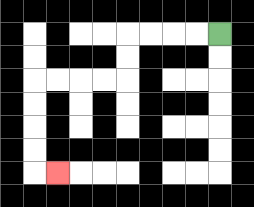{'start': '[9, 1]', 'end': '[2, 7]', 'path_directions': 'L,L,L,L,D,D,L,L,L,L,D,D,D,D,R', 'path_coordinates': '[[9, 1], [8, 1], [7, 1], [6, 1], [5, 1], [5, 2], [5, 3], [4, 3], [3, 3], [2, 3], [1, 3], [1, 4], [1, 5], [1, 6], [1, 7], [2, 7]]'}